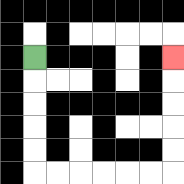{'start': '[1, 2]', 'end': '[7, 2]', 'path_directions': 'D,D,D,D,D,R,R,R,R,R,R,U,U,U,U,U', 'path_coordinates': '[[1, 2], [1, 3], [1, 4], [1, 5], [1, 6], [1, 7], [2, 7], [3, 7], [4, 7], [5, 7], [6, 7], [7, 7], [7, 6], [7, 5], [7, 4], [7, 3], [7, 2]]'}